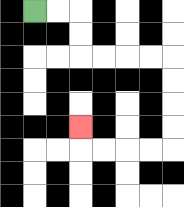{'start': '[1, 0]', 'end': '[3, 5]', 'path_directions': 'R,R,D,D,R,R,R,R,D,D,D,D,L,L,L,L,U', 'path_coordinates': '[[1, 0], [2, 0], [3, 0], [3, 1], [3, 2], [4, 2], [5, 2], [6, 2], [7, 2], [7, 3], [7, 4], [7, 5], [7, 6], [6, 6], [5, 6], [4, 6], [3, 6], [3, 5]]'}